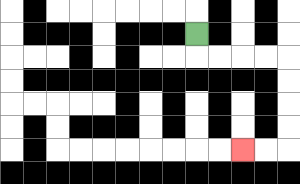{'start': '[8, 1]', 'end': '[10, 6]', 'path_directions': 'D,R,R,R,R,D,D,D,D,L,L', 'path_coordinates': '[[8, 1], [8, 2], [9, 2], [10, 2], [11, 2], [12, 2], [12, 3], [12, 4], [12, 5], [12, 6], [11, 6], [10, 6]]'}